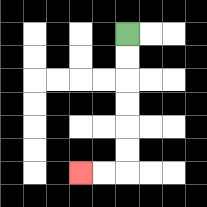{'start': '[5, 1]', 'end': '[3, 7]', 'path_directions': 'D,D,D,D,D,D,L,L', 'path_coordinates': '[[5, 1], [5, 2], [5, 3], [5, 4], [5, 5], [5, 6], [5, 7], [4, 7], [3, 7]]'}